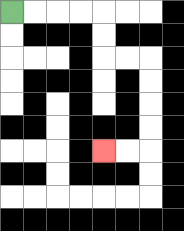{'start': '[0, 0]', 'end': '[4, 6]', 'path_directions': 'R,R,R,R,D,D,R,R,D,D,D,D,L,L', 'path_coordinates': '[[0, 0], [1, 0], [2, 0], [3, 0], [4, 0], [4, 1], [4, 2], [5, 2], [6, 2], [6, 3], [6, 4], [6, 5], [6, 6], [5, 6], [4, 6]]'}